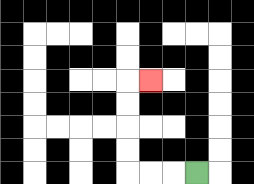{'start': '[8, 7]', 'end': '[6, 3]', 'path_directions': 'L,L,L,U,U,U,U,R', 'path_coordinates': '[[8, 7], [7, 7], [6, 7], [5, 7], [5, 6], [5, 5], [5, 4], [5, 3], [6, 3]]'}